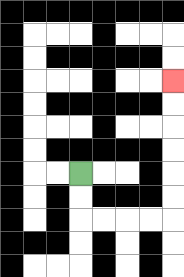{'start': '[3, 7]', 'end': '[7, 3]', 'path_directions': 'D,D,R,R,R,R,U,U,U,U,U,U', 'path_coordinates': '[[3, 7], [3, 8], [3, 9], [4, 9], [5, 9], [6, 9], [7, 9], [7, 8], [7, 7], [7, 6], [7, 5], [7, 4], [7, 3]]'}